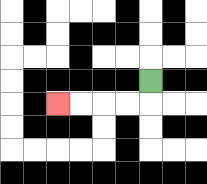{'start': '[6, 3]', 'end': '[2, 4]', 'path_directions': 'D,L,L,L,L', 'path_coordinates': '[[6, 3], [6, 4], [5, 4], [4, 4], [3, 4], [2, 4]]'}